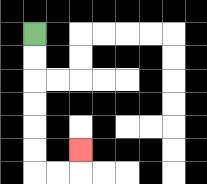{'start': '[1, 1]', 'end': '[3, 6]', 'path_directions': 'D,D,D,D,D,D,R,R,U', 'path_coordinates': '[[1, 1], [1, 2], [1, 3], [1, 4], [1, 5], [1, 6], [1, 7], [2, 7], [3, 7], [3, 6]]'}